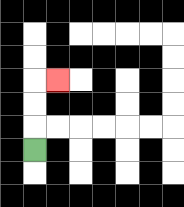{'start': '[1, 6]', 'end': '[2, 3]', 'path_directions': 'U,U,U,R', 'path_coordinates': '[[1, 6], [1, 5], [1, 4], [1, 3], [2, 3]]'}